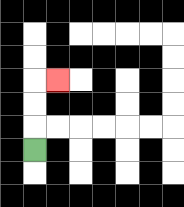{'start': '[1, 6]', 'end': '[2, 3]', 'path_directions': 'U,U,U,R', 'path_coordinates': '[[1, 6], [1, 5], [1, 4], [1, 3], [2, 3]]'}